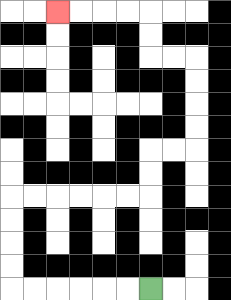{'start': '[6, 12]', 'end': '[2, 0]', 'path_directions': 'L,L,L,L,L,L,U,U,U,U,R,R,R,R,R,R,U,U,R,R,U,U,U,U,L,L,U,U,L,L,L,L', 'path_coordinates': '[[6, 12], [5, 12], [4, 12], [3, 12], [2, 12], [1, 12], [0, 12], [0, 11], [0, 10], [0, 9], [0, 8], [1, 8], [2, 8], [3, 8], [4, 8], [5, 8], [6, 8], [6, 7], [6, 6], [7, 6], [8, 6], [8, 5], [8, 4], [8, 3], [8, 2], [7, 2], [6, 2], [6, 1], [6, 0], [5, 0], [4, 0], [3, 0], [2, 0]]'}